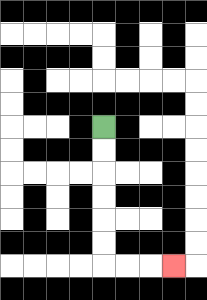{'start': '[4, 5]', 'end': '[7, 11]', 'path_directions': 'D,D,D,D,D,D,R,R,R', 'path_coordinates': '[[4, 5], [4, 6], [4, 7], [4, 8], [4, 9], [4, 10], [4, 11], [5, 11], [6, 11], [7, 11]]'}